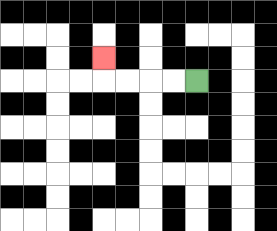{'start': '[8, 3]', 'end': '[4, 2]', 'path_directions': 'L,L,L,L,U', 'path_coordinates': '[[8, 3], [7, 3], [6, 3], [5, 3], [4, 3], [4, 2]]'}